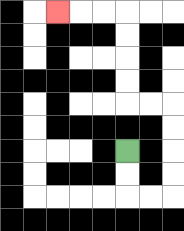{'start': '[5, 6]', 'end': '[2, 0]', 'path_directions': 'D,D,R,R,U,U,U,U,L,L,U,U,U,U,L,L,L', 'path_coordinates': '[[5, 6], [5, 7], [5, 8], [6, 8], [7, 8], [7, 7], [7, 6], [7, 5], [7, 4], [6, 4], [5, 4], [5, 3], [5, 2], [5, 1], [5, 0], [4, 0], [3, 0], [2, 0]]'}